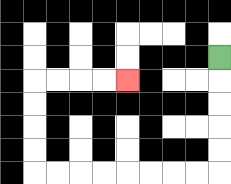{'start': '[9, 2]', 'end': '[5, 3]', 'path_directions': 'D,D,D,D,D,L,L,L,L,L,L,L,L,U,U,U,U,R,R,R,R', 'path_coordinates': '[[9, 2], [9, 3], [9, 4], [9, 5], [9, 6], [9, 7], [8, 7], [7, 7], [6, 7], [5, 7], [4, 7], [3, 7], [2, 7], [1, 7], [1, 6], [1, 5], [1, 4], [1, 3], [2, 3], [3, 3], [4, 3], [5, 3]]'}